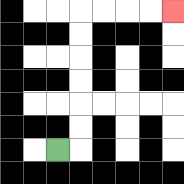{'start': '[2, 6]', 'end': '[7, 0]', 'path_directions': 'R,U,U,U,U,U,U,R,R,R,R', 'path_coordinates': '[[2, 6], [3, 6], [3, 5], [3, 4], [3, 3], [3, 2], [3, 1], [3, 0], [4, 0], [5, 0], [6, 0], [7, 0]]'}